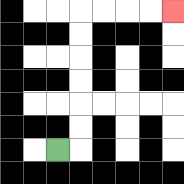{'start': '[2, 6]', 'end': '[7, 0]', 'path_directions': 'R,U,U,U,U,U,U,R,R,R,R', 'path_coordinates': '[[2, 6], [3, 6], [3, 5], [3, 4], [3, 3], [3, 2], [3, 1], [3, 0], [4, 0], [5, 0], [6, 0], [7, 0]]'}